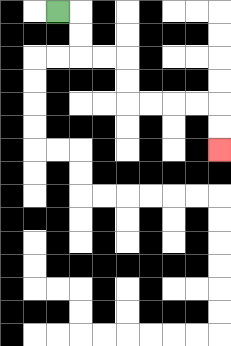{'start': '[2, 0]', 'end': '[9, 6]', 'path_directions': 'R,D,D,R,R,D,D,R,R,R,R,D,D', 'path_coordinates': '[[2, 0], [3, 0], [3, 1], [3, 2], [4, 2], [5, 2], [5, 3], [5, 4], [6, 4], [7, 4], [8, 4], [9, 4], [9, 5], [9, 6]]'}